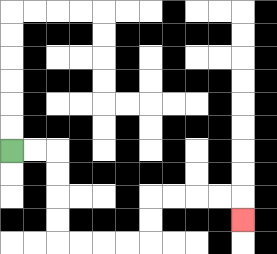{'start': '[0, 6]', 'end': '[10, 9]', 'path_directions': 'R,R,D,D,D,D,R,R,R,R,U,U,R,R,R,R,D', 'path_coordinates': '[[0, 6], [1, 6], [2, 6], [2, 7], [2, 8], [2, 9], [2, 10], [3, 10], [4, 10], [5, 10], [6, 10], [6, 9], [6, 8], [7, 8], [8, 8], [9, 8], [10, 8], [10, 9]]'}